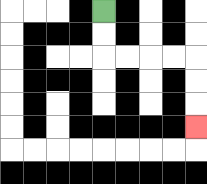{'start': '[4, 0]', 'end': '[8, 5]', 'path_directions': 'D,D,R,R,R,R,D,D,D', 'path_coordinates': '[[4, 0], [4, 1], [4, 2], [5, 2], [6, 2], [7, 2], [8, 2], [8, 3], [8, 4], [8, 5]]'}